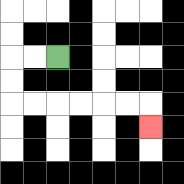{'start': '[2, 2]', 'end': '[6, 5]', 'path_directions': 'L,L,D,D,R,R,R,R,R,R,D', 'path_coordinates': '[[2, 2], [1, 2], [0, 2], [0, 3], [0, 4], [1, 4], [2, 4], [3, 4], [4, 4], [5, 4], [6, 4], [6, 5]]'}